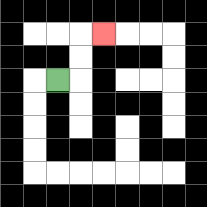{'start': '[2, 3]', 'end': '[4, 1]', 'path_directions': 'R,U,U,R', 'path_coordinates': '[[2, 3], [3, 3], [3, 2], [3, 1], [4, 1]]'}